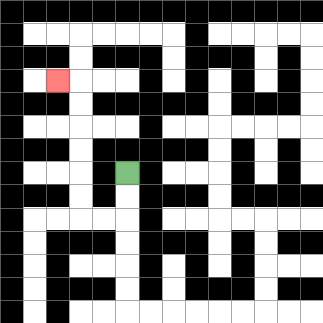{'start': '[5, 7]', 'end': '[2, 3]', 'path_directions': 'D,D,L,L,U,U,U,U,U,U,L', 'path_coordinates': '[[5, 7], [5, 8], [5, 9], [4, 9], [3, 9], [3, 8], [3, 7], [3, 6], [3, 5], [3, 4], [3, 3], [2, 3]]'}